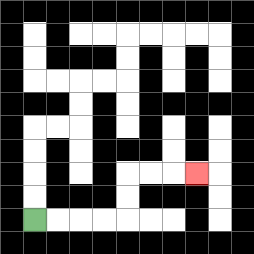{'start': '[1, 9]', 'end': '[8, 7]', 'path_directions': 'R,R,R,R,U,U,R,R,R', 'path_coordinates': '[[1, 9], [2, 9], [3, 9], [4, 9], [5, 9], [5, 8], [5, 7], [6, 7], [7, 7], [8, 7]]'}